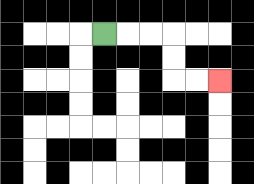{'start': '[4, 1]', 'end': '[9, 3]', 'path_directions': 'R,R,R,D,D,R,R', 'path_coordinates': '[[4, 1], [5, 1], [6, 1], [7, 1], [7, 2], [7, 3], [8, 3], [9, 3]]'}